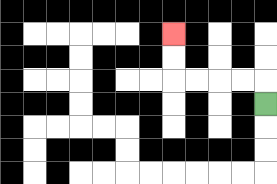{'start': '[11, 4]', 'end': '[7, 1]', 'path_directions': 'U,L,L,L,L,U,U', 'path_coordinates': '[[11, 4], [11, 3], [10, 3], [9, 3], [8, 3], [7, 3], [7, 2], [7, 1]]'}